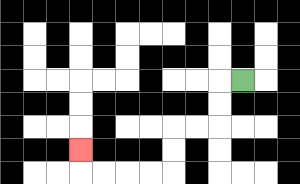{'start': '[10, 3]', 'end': '[3, 6]', 'path_directions': 'L,D,D,L,L,D,D,L,L,L,L,U', 'path_coordinates': '[[10, 3], [9, 3], [9, 4], [9, 5], [8, 5], [7, 5], [7, 6], [7, 7], [6, 7], [5, 7], [4, 7], [3, 7], [3, 6]]'}